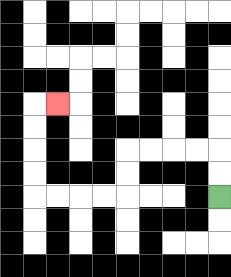{'start': '[9, 8]', 'end': '[2, 4]', 'path_directions': 'U,U,L,L,L,L,D,D,L,L,L,L,U,U,U,U,R', 'path_coordinates': '[[9, 8], [9, 7], [9, 6], [8, 6], [7, 6], [6, 6], [5, 6], [5, 7], [5, 8], [4, 8], [3, 8], [2, 8], [1, 8], [1, 7], [1, 6], [1, 5], [1, 4], [2, 4]]'}